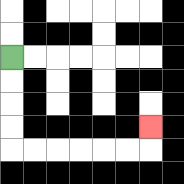{'start': '[0, 2]', 'end': '[6, 5]', 'path_directions': 'D,D,D,D,R,R,R,R,R,R,U', 'path_coordinates': '[[0, 2], [0, 3], [0, 4], [0, 5], [0, 6], [1, 6], [2, 6], [3, 6], [4, 6], [5, 6], [6, 6], [6, 5]]'}